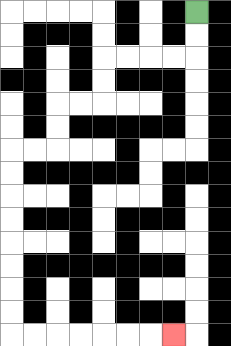{'start': '[8, 0]', 'end': '[7, 14]', 'path_directions': 'D,D,L,L,L,L,D,D,L,L,D,D,L,L,D,D,D,D,D,D,D,D,R,R,R,R,R,R,R', 'path_coordinates': '[[8, 0], [8, 1], [8, 2], [7, 2], [6, 2], [5, 2], [4, 2], [4, 3], [4, 4], [3, 4], [2, 4], [2, 5], [2, 6], [1, 6], [0, 6], [0, 7], [0, 8], [0, 9], [0, 10], [0, 11], [0, 12], [0, 13], [0, 14], [1, 14], [2, 14], [3, 14], [4, 14], [5, 14], [6, 14], [7, 14]]'}